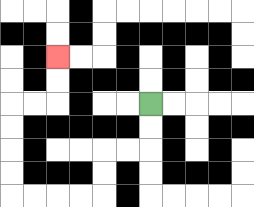{'start': '[6, 4]', 'end': '[2, 2]', 'path_directions': 'D,D,L,L,D,D,L,L,L,L,U,U,U,U,R,R,U,U', 'path_coordinates': '[[6, 4], [6, 5], [6, 6], [5, 6], [4, 6], [4, 7], [4, 8], [3, 8], [2, 8], [1, 8], [0, 8], [0, 7], [0, 6], [0, 5], [0, 4], [1, 4], [2, 4], [2, 3], [2, 2]]'}